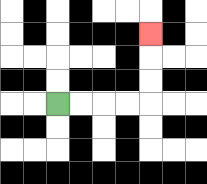{'start': '[2, 4]', 'end': '[6, 1]', 'path_directions': 'R,R,R,R,U,U,U', 'path_coordinates': '[[2, 4], [3, 4], [4, 4], [5, 4], [6, 4], [6, 3], [6, 2], [6, 1]]'}